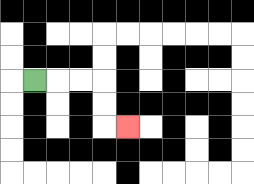{'start': '[1, 3]', 'end': '[5, 5]', 'path_directions': 'R,R,R,D,D,R', 'path_coordinates': '[[1, 3], [2, 3], [3, 3], [4, 3], [4, 4], [4, 5], [5, 5]]'}